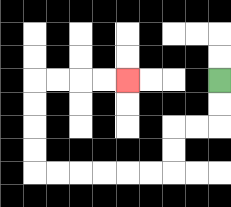{'start': '[9, 3]', 'end': '[5, 3]', 'path_directions': 'D,D,L,L,D,D,L,L,L,L,L,L,U,U,U,U,R,R,R,R', 'path_coordinates': '[[9, 3], [9, 4], [9, 5], [8, 5], [7, 5], [7, 6], [7, 7], [6, 7], [5, 7], [4, 7], [3, 7], [2, 7], [1, 7], [1, 6], [1, 5], [1, 4], [1, 3], [2, 3], [3, 3], [4, 3], [5, 3]]'}